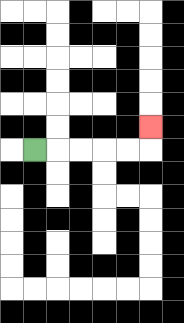{'start': '[1, 6]', 'end': '[6, 5]', 'path_directions': 'R,R,R,R,R,U', 'path_coordinates': '[[1, 6], [2, 6], [3, 6], [4, 6], [5, 6], [6, 6], [6, 5]]'}